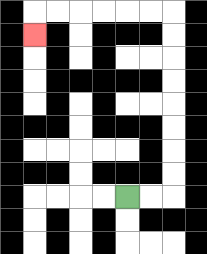{'start': '[5, 8]', 'end': '[1, 1]', 'path_directions': 'R,R,U,U,U,U,U,U,U,U,L,L,L,L,L,L,D', 'path_coordinates': '[[5, 8], [6, 8], [7, 8], [7, 7], [7, 6], [7, 5], [7, 4], [7, 3], [7, 2], [7, 1], [7, 0], [6, 0], [5, 0], [4, 0], [3, 0], [2, 0], [1, 0], [1, 1]]'}